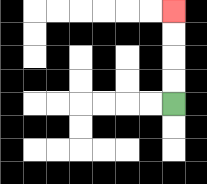{'start': '[7, 4]', 'end': '[7, 0]', 'path_directions': 'U,U,U,U', 'path_coordinates': '[[7, 4], [7, 3], [7, 2], [7, 1], [7, 0]]'}